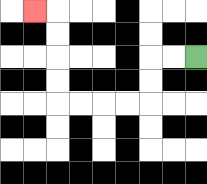{'start': '[8, 2]', 'end': '[1, 0]', 'path_directions': 'L,L,D,D,L,L,L,L,U,U,U,U,L', 'path_coordinates': '[[8, 2], [7, 2], [6, 2], [6, 3], [6, 4], [5, 4], [4, 4], [3, 4], [2, 4], [2, 3], [2, 2], [2, 1], [2, 0], [1, 0]]'}